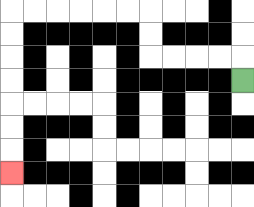{'start': '[10, 3]', 'end': '[0, 7]', 'path_directions': 'U,L,L,L,L,U,U,L,L,L,L,L,L,D,D,D,D,D,D,D', 'path_coordinates': '[[10, 3], [10, 2], [9, 2], [8, 2], [7, 2], [6, 2], [6, 1], [6, 0], [5, 0], [4, 0], [3, 0], [2, 0], [1, 0], [0, 0], [0, 1], [0, 2], [0, 3], [0, 4], [0, 5], [0, 6], [0, 7]]'}